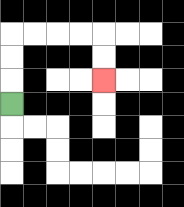{'start': '[0, 4]', 'end': '[4, 3]', 'path_directions': 'U,U,U,R,R,R,R,D,D', 'path_coordinates': '[[0, 4], [0, 3], [0, 2], [0, 1], [1, 1], [2, 1], [3, 1], [4, 1], [4, 2], [4, 3]]'}